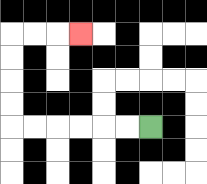{'start': '[6, 5]', 'end': '[3, 1]', 'path_directions': 'L,L,L,L,L,L,U,U,U,U,R,R,R', 'path_coordinates': '[[6, 5], [5, 5], [4, 5], [3, 5], [2, 5], [1, 5], [0, 5], [0, 4], [0, 3], [0, 2], [0, 1], [1, 1], [2, 1], [3, 1]]'}